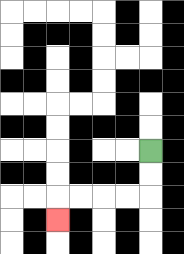{'start': '[6, 6]', 'end': '[2, 9]', 'path_directions': 'D,D,L,L,L,L,D', 'path_coordinates': '[[6, 6], [6, 7], [6, 8], [5, 8], [4, 8], [3, 8], [2, 8], [2, 9]]'}